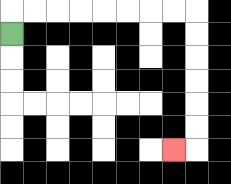{'start': '[0, 1]', 'end': '[7, 6]', 'path_directions': 'U,R,R,R,R,R,R,R,R,D,D,D,D,D,D,L', 'path_coordinates': '[[0, 1], [0, 0], [1, 0], [2, 0], [3, 0], [4, 0], [5, 0], [6, 0], [7, 0], [8, 0], [8, 1], [8, 2], [8, 3], [8, 4], [8, 5], [8, 6], [7, 6]]'}